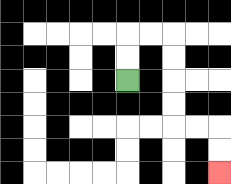{'start': '[5, 3]', 'end': '[9, 7]', 'path_directions': 'U,U,R,R,D,D,D,D,R,R,D,D', 'path_coordinates': '[[5, 3], [5, 2], [5, 1], [6, 1], [7, 1], [7, 2], [7, 3], [7, 4], [7, 5], [8, 5], [9, 5], [9, 6], [9, 7]]'}